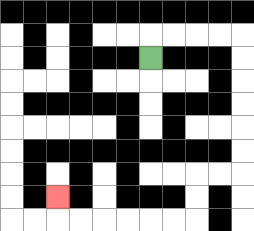{'start': '[6, 2]', 'end': '[2, 8]', 'path_directions': 'U,R,R,R,R,D,D,D,D,D,D,L,L,D,D,L,L,L,L,L,L,U', 'path_coordinates': '[[6, 2], [6, 1], [7, 1], [8, 1], [9, 1], [10, 1], [10, 2], [10, 3], [10, 4], [10, 5], [10, 6], [10, 7], [9, 7], [8, 7], [8, 8], [8, 9], [7, 9], [6, 9], [5, 9], [4, 9], [3, 9], [2, 9], [2, 8]]'}